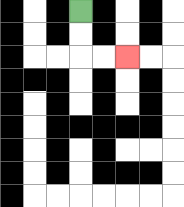{'start': '[3, 0]', 'end': '[5, 2]', 'path_directions': 'D,D,R,R', 'path_coordinates': '[[3, 0], [3, 1], [3, 2], [4, 2], [5, 2]]'}